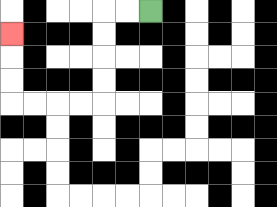{'start': '[6, 0]', 'end': '[0, 1]', 'path_directions': 'L,L,D,D,D,D,L,L,L,L,U,U,U', 'path_coordinates': '[[6, 0], [5, 0], [4, 0], [4, 1], [4, 2], [4, 3], [4, 4], [3, 4], [2, 4], [1, 4], [0, 4], [0, 3], [0, 2], [0, 1]]'}